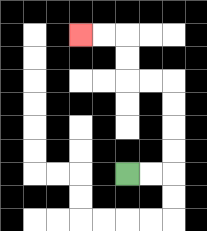{'start': '[5, 7]', 'end': '[3, 1]', 'path_directions': 'R,R,U,U,U,U,L,L,U,U,L,L', 'path_coordinates': '[[5, 7], [6, 7], [7, 7], [7, 6], [7, 5], [7, 4], [7, 3], [6, 3], [5, 3], [5, 2], [5, 1], [4, 1], [3, 1]]'}